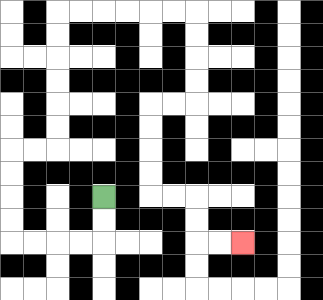{'start': '[4, 8]', 'end': '[10, 10]', 'path_directions': 'D,D,L,L,L,L,U,U,U,U,R,R,U,U,U,U,U,U,R,R,R,R,R,R,D,D,D,D,L,L,D,D,D,D,R,R,D,D,R,R', 'path_coordinates': '[[4, 8], [4, 9], [4, 10], [3, 10], [2, 10], [1, 10], [0, 10], [0, 9], [0, 8], [0, 7], [0, 6], [1, 6], [2, 6], [2, 5], [2, 4], [2, 3], [2, 2], [2, 1], [2, 0], [3, 0], [4, 0], [5, 0], [6, 0], [7, 0], [8, 0], [8, 1], [8, 2], [8, 3], [8, 4], [7, 4], [6, 4], [6, 5], [6, 6], [6, 7], [6, 8], [7, 8], [8, 8], [8, 9], [8, 10], [9, 10], [10, 10]]'}